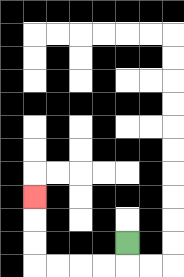{'start': '[5, 10]', 'end': '[1, 8]', 'path_directions': 'D,L,L,L,L,U,U,U', 'path_coordinates': '[[5, 10], [5, 11], [4, 11], [3, 11], [2, 11], [1, 11], [1, 10], [1, 9], [1, 8]]'}